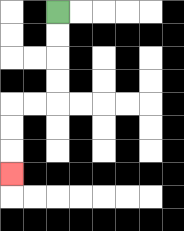{'start': '[2, 0]', 'end': '[0, 7]', 'path_directions': 'D,D,D,D,L,L,D,D,D', 'path_coordinates': '[[2, 0], [2, 1], [2, 2], [2, 3], [2, 4], [1, 4], [0, 4], [0, 5], [0, 6], [0, 7]]'}